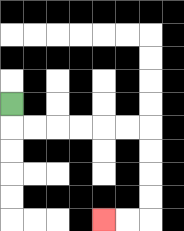{'start': '[0, 4]', 'end': '[4, 9]', 'path_directions': 'D,R,R,R,R,R,R,D,D,D,D,L,L', 'path_coordinates': '[[0, 4], [0, 5], [1, 5], [2, 5], [3, 5], [4, 5], [5, 5], [6, 5], [6, 6], [6, 7], [6, 8], [6, 9], [5, 9], [4, 9]]'}